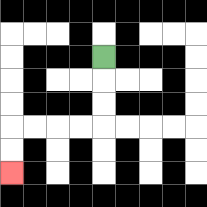{'start': '[4, 2]', 'end': '[0, 7]', 'path_directions': 'D,D,D,L,L,L,L,D,D', 'path_coordinates': '[[4, 2], [4, 3], [4, 4], [4, 5], [3, 5], [2, 5], [1, 5], [0, 5], [0, 6], [0, 7]]'}